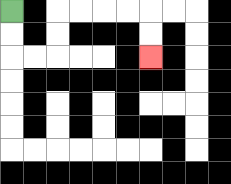{'start': '[0, 0]', 'end': '[6, 2]', 'path_directions': 'D,D,R,R,U,U,R,R,R,R,D,D', 'path_coordinates': '[[0, 0], [0, 1], [0, 2], [1, 2], [2, 2], [2, 1], [2, 0], [3, 0], [4, 0], [5, 0], [6, 0], [6, 1], [6, 2]]'}